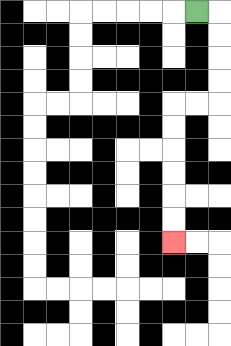{'start': '[8, 0]', 'end': '[7, 10]', 'path_directions': 'R,D,D,D,D,L,L,D,D,D,D,D,D', 'path_coordinates': '[[8, 0], [9, 0], [9, 1], [9, 2], [9, 3], [9, 4], [8, 4], [7, 4], [7, 5], [7, 6], [7, 7], [7, 8], [7, 9], [7, 10]]'}